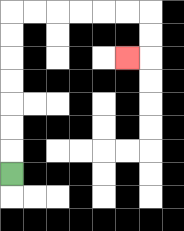{'start': '[0, 7]', 'end': '[5, 2]', 'path_directions': 'U,U,U,U,U,U,U,R,R,R,R,R,R,D,D,L', 'path_coordinates': '[[0, 7], [0, 6], [0, 5], [0, 4], [0, 3], [0, 2], [0, 1], [0, 0], [1, 0], [2, 0], [3, 0], [4, 0], [5, 0], [6, 0], [6, 1], [6, 2], [5, 2]]'}